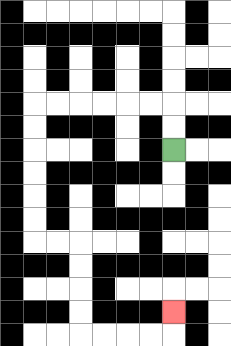{'start': '[7, 6]', 'end': '[7, 13]', 'path_directions': 'U,U,L,L,L,L,L,L,D,D,D,D,D,D,R,R,D,D,D,D,R,R,R,R,U', 'path_coordinates': '[[7, 6], [7, 5], [7, 4], [6, 4], [5, 4], [4, 4], [3, 4], [2, 4], [1, 4], [1, 5], [1, 6], [1, 7], [1, 8], [1, 9], [1, 10], [2, 10], [3, 10], [3, 11], [3, 12], [3, 13], [3, 14], [4, 14], [5, 14], [6, 14], [7, 14], [7, 13]]'}